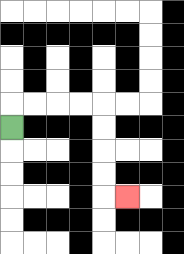{'start': '[0, 5]', 'end': '[5, 8]', 'path_directions': 'U,R,R,R,R,D,D,D,D,R', 'path_coordinates': '[[0, 5], [0, 4], [1, 4], [2, 4], [3, 4], [4, 4], [4, 5], [4, 6], [4, 7], [4, 8], [5, 8]]'}